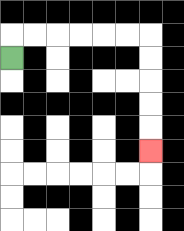{'start': '[0, 2]', 'end': '[6, 6]', 'path_directions': 'U,R,R,R,R,R,R,D,D,D,D,D', 'path_coordinates': '[[0, 2], [0, 1], [1, 1], [2, 1], [3, 1], [4, 1], [5, 1], [6, 1], [6, 2], [6, 3], [6, 4], [6, 5], [6, 6]]'}